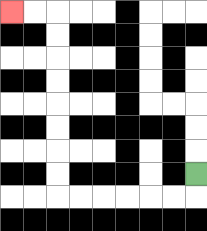{'start': '[8, 7]', 'end': '[0, 0]', 'path_directions': 'D,L,L,L,L,L,L,U,U,U,U,U,U,U,U,L,L', 'path_coordinates': '[[8, 7], [8, 8], [7, 8], [6, 8], [5, 8], [4, 8], [3, 8], [2, 8], [2, 7], [2, 6], [2, 5], [2, 4], [2, 3], [2, 2], [2, 1], [2, 0], [1, 0], [0, 0]]'}